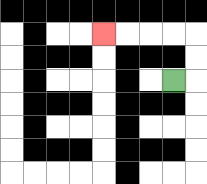{'start': '[7, 3]', 'end': '[4, 1]', 'path_directions': 'R,U,U,L,L,L,L', 'path_coordinates': '[[7, 3], [8, 3], [8, 2], [8, 1], [7, 1], [6, 1], [5, 1], [4, 1]]'}